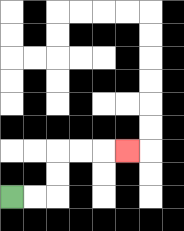{'start': '[0, 8]', 'end': '[5, 6]', 'path_directions': 'R,R,U,U,R,R,R', 'path_coordinates': '[[0, 8], [1, 8], [2, 8], [2, 7], [2, 6], [3, 6], [4, 6], [5, 6]]'}